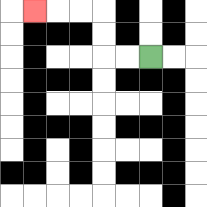{'start': '[6, 2]', 'end': '[1, 0]', 'path_directions': 'L,L,U,U,L,L,L', 'path_coordinates': '[[6, 2], [5, 2], [4, 2], [4, 1], [4, 0], [3, 0], [2, 0], [1, 0]]'}